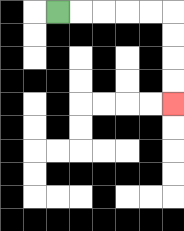{'start': '[2, 0]', 'end': '[7, 4]', 'path_directions': 'R,R,R,R,R,D,D,D,D', 'path_coordinates': '[[2, 0], [3, 0], [4, 0], [5, 0], [6, 0], [7, 0], [7, 1], [7, 2], [7, 3], [7, 4]]'}